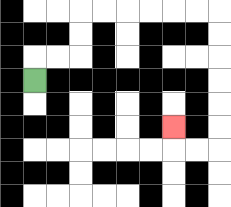{'start': '[1, 3]', 'end': '[7, 5]', 'path_directions': 'U,R,R,U,U,R,R,R,R,R,R,D,D,D,D,D,D,L,L,U', 'path_coordinates': '[[1, 3], [1, 2], [2, 2], [3, 2], [3, 1], [3, 0], [4, 0], [5, 0], [6, 0], [7, 0], [8, 0], [9, 0], [9, 1], [9, 2], [9, 3], [9, 4], [9, 5], [9, 6], [8, 6], [7, 6], [7, 5]]'}